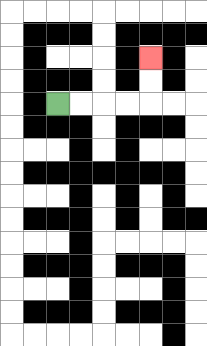{'start': '[2, 4]', 'end': '[6, 2]', 'path_directions': 'R,R,R,R,U,U', 'path_coordinates': '[[2, 4], [3, 4], [4, 4], [5, 4], [6, 4], [6, 3], [6, 2]]'}